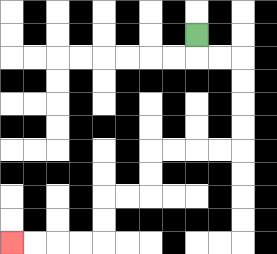{'start': '[8, 1]', 'end': '[0, 10]', 'path_directions': 'D,R,R,D,D,D,D,L,L,L,L,D,D,L,L,D,D,L,L,L,L', 'path_coordinates': '[[8, 1], [8, 2], [9, 2], [10, 2], [10, 3], [10, 4], [10, 5], [10, 6], [9, 6], [8, 6], [7, 6], [6, 6], [6, 7], [6, 8], [5, 8], [4, 8], [4, 9], [4, 10], [3, 10], [2, 10], [1, 10], [0, 10]]'}